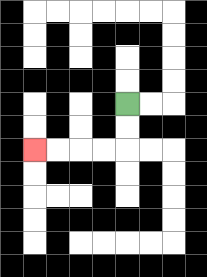{'start': '[5, 4]', 'end': '[1, 6]', 'path_directions': 'D,D,L,L,L,L', 'path_coordinates': '[[5, 4], [5, 5], [5, 6], [4, 6], [3, 6], [2, 6], [1, 6]]'}